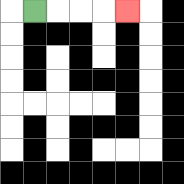{'start': '[1, 0]', 'end': '[5, 0]', 'path_directions': 'R,R,R,R', 'path_coordinates': '[[1, 0], [2, 0], [3, 0], [4, 0], [5, 0]]'}